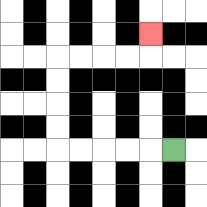{'start': '[7, 6]', 'end': '[6, 1]', 'path_directions': 'L,L,L,L,L,U,U,U,U,R,R,R,R,U', 'path_coordinates': '[[7, 6], [6, 6], [5, 6], [4, 6], [3, 6], [2, 6], [2, 5], [2, 4], [2, 3], [2, 2], [3, 2], [4, 2], [5, 2], [6, 2], [6, 1]]'}